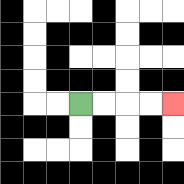{'start': '[3, 4]', 'end': '[7, 4]', 'path_directions': 'R,R,R,R', 'path_coordinates': '[[3, 4], [4, 4], [5, 4], [6, 4], [7, 4]]'}